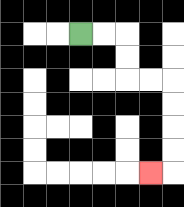{'start': '[3, 1]', 'end': '[6, 7]', 'path_directions': 'R,R,D,D,R,R,D,D,D,D,L', 'path_coordinates': '[[3, 1], [4, 1], [5, 1], [5, 2], [5, 3], [6, 3], [7, 3], [7, 4], [7, 5], [7, 6], [7, 7], [6, 7]]'}